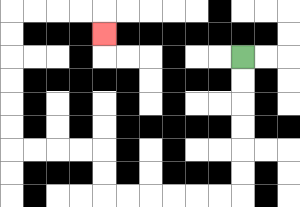{'start': '[10, 2]', 'end': '[4, 1]', 'path_directions': 'D,D,D,D,D,D,L,L,L,L,L,L,U,U,L,L,L,L,U,U,U,U,U,U,R,R,R,R,D', 'path_coordinates': '[[10, 2], [10, 3], [10, 4], [10, 5], [10, 6], [10, 7], [10, 8], [9, 8], [8, 8], [7, 8], [6, 8], [5, 8], [4, 8], [4, 7], [4, 6], [3, 6], [2, 6], [1, 6], [0, 6], [0, 5], [0, 4], [0, 3], [0, 2], [0, 1], [0, 0], [1, 0], [2, 0], [3, 0], [4, 0], [4, 1]]'}